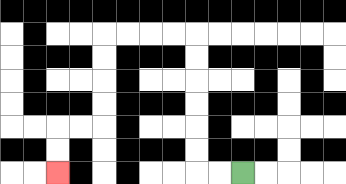{'start': '[10, 7]', 'end': '[2, 7]', 'path_directions': 'L,L,U,U,U,U,U,U,L,L,L,L,D,D,D,D,L,L,D,D', 'path_coordinates': '[[10, 7], [9, 7], [8, 7], [8, 6], [8, 5], [8, 4], [8, 3], [8, 2], [8, 1], [7, 1], [6, 1], [5, 1], [4, 1], [4, 2], [4, 3], [4, 4], [4, 5], [3, 5], [2, 5], [2, 6], [2, 7]]'}